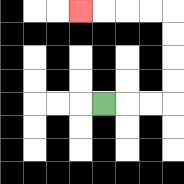{'start': '[4, 4]', 'end': '[3, 0]', 'path_directions': 'R,R,R,U,U,U,U,L,L,L,L', 'path_coordinates': '[[4, 4], [5, 4], [6, 4], [7, 4], [7, 3], [7, 2], [7, 1], [7, 0], [6, 0], [5, 0], [4, 0], [3, 0]]'}